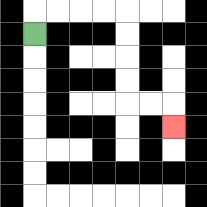{'start': '[1, 1]', 'end': '[7, 5]', 'path_directions': 'U,R,R,R,R,D,D,D,D,R,R,D', 'path_coordinates': '[[1, 1], [1, 0], [2, 0], [3, 0], [4, 0], [5, 0], [5, 1], [5, 2], [5, 3], [5, 4], [6, 4], [7, 4], [7, 5]]'}